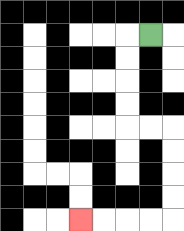{'start': '[6, 1]', 'end': '[3, 9]', 'path_directions': 'L,D,D,D,D,R,R,D,D,D,D,L,L,L,L', 'path_coordinates': '[[6, 1], [5, 1], [5, 2], [5, 3], [5, 4], [5, 5], [6, 5], [7, 5], [7, 6], [7, 7], [7, 8], [7, 9], [6, 9], [5, 9], [4, 9], [3, 9]]'}